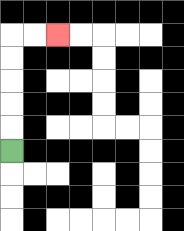{'start': '[0, 6]', 'end': '[2, 1]', 'path_directions': 'U,U,U,U,U,R,R', 'path_coordinates': '[[0, 6], [0, 5], [0, 4], [0, 3], [0, 2], [0, 1], [1, 1], [2, 1]]'}